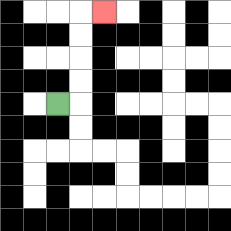{'start': '[2, 4]', 'end': '[4, 0]', 'path_directions': 'R,U,U,U,U,R', 'path_coordinates': '[[2, 4], [3, 4], [3, 3], [3, 2], [3, 1], [3, 0], [4, 0]]'}